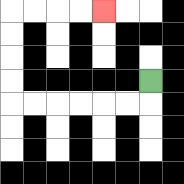{'start': '[6, 3]', 'end': '[4, 0]', 'path_directions': 'D,L,L,L,L,L,L,U,U,U,U,R,R,R,R', 'path_coordinates': '[[6, 3], [6, 4], [5, 4], [4, 4], [3, 4], [2, 4], [1, 4], [0, 4], [0, 3], [0, 2], [0, 1], [0, 0], [1, 0], [2, 0], [3, 0], [4, 0]]'}